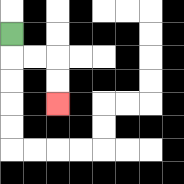{'start': '[0, 1]', 'end': '[2, 4]', 'path_directions': 'D,R,R,D,D', 'path_coordinates': '[[0, 1], [0, 2], [1, 2], [2, 2], [2, 3], [2, 4]]'}